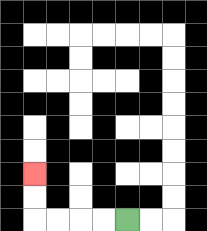{'start': '[5, 9]', 'end': '[1, 7]', 'path_directions': 'L,L,L,L,U,U', 'path_coordinates': '[[5, 9], [4, 9], [3, 9], [2, 9], [1, 9], [1, 8], [1, 7]]'}